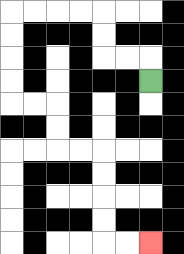{'start': '[6, 3]', 'end': '[6, 10]', 'path_directions': 'U,L,L,U,U,L,L,L,L,D,D,D,D,R,R,D,D,R,R,D,D,D,D,R,R', 'path_coordinates': '[[6, 3], [6, 2], [5, 2], [4, 2], [4, 1], [4, 0], [3, 0], [2, 0], [1, 0], [0, 0], [0, 1], [0, 2], [0, 3], [0, 4], [1, 4], [2, 4], [2, 5], [2, 6], [3, 6], [4, 6], [4, 7], [4, 8], [4, 9], [4, 10], [5, 10], [6, 10]]'}